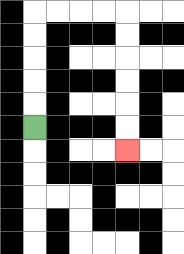{'start': '[1, 5]', 'end': '[5, 6]', 'path_directions': 'U,U,U,U,U,R,R,R,R,D,D,D,D,D,D', 'path_coordinates': '[[1, 5], [1, 4], [1, 3], [1, 2], [1, 1], [1, 0], [2, 0], [3, 0], [4, 0], [5, 0], [5, 1], [5, 2], [5, 3], [5, 4], [5, 5], [5, 6]]'}